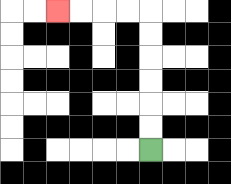{'start': '[6, 6]', 'end': '[2, 0]', 'path_directions': 'U,U,U,U,U,U,L,L,L,L', 'path_coordinates': '[[6, 6], [6, 5], [6, 4], [6, 3], [6, 2], [6, 1], [6, 0], [5, 0], [4, 0], [3, 0], [2, 0]]'}